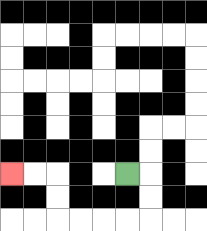{'start': '[5, 7]', 'end': '[0, 7]', 'path_directions': 'R,D,D,L,L,L,L,U,U,L,L', 'path_coordinates': '[[5, 7], [6, 7], [6, 8], [6, 9], [5, 9], [4, 9], [3, 9], [2, 9], [2, 8], [2, 7], [1, 7], [0, 7]]'}